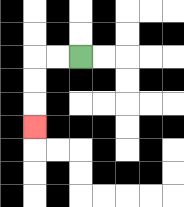{'start': '[3, 2]', 'end': '[1, 5]', 'path_directions': 'L,L,D,D,D', 'path_coordinates': '[[3, 2], [2, 2], [1, 2], [1, 3], [1, 4], [1, 5]]'}